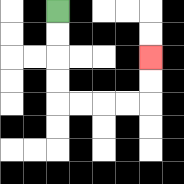{'start': '[2, 0]', 'end': '[6, 2]', 'path_directions': 'D,D,D,D,R,R,R,R,U,U', 'path_coordinates': '[[2, 0], [2, 1], [2, 2], [2, 3], [2, 4], [3, 4], [4, 4], [5, 4], [6, 4], [6, 3], [6, 2]]'}